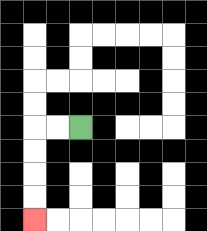{'start': '[3, 5]', 'end': '[1, 9]', 'path_directions': 'L,L,D,D,D,D', 'path_coordinates': '[[3, 5], [2, 5], [1, 5], [1, 6], [1, 7], [1, 8], [1, 9]]'}